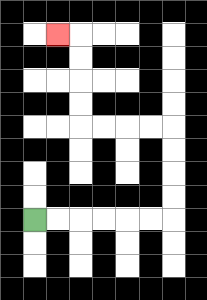{'start': '[1, 9]', 'end': '[2, 1]', 'path_directions': 'R,R,R,R,R,R,U,U,U,U,L,L,L,L,U,U,U,U,L', 'path_coordinates': '[[1, 9], [2, 9], [3, 9], [4, 9], [5, 9], [6, 9], [7, 9], [7, 8], [7, 7], [7, 6], [7, 5], [6, 5], [5, 5], [4, 5], [3, 5], [3, 4], [3, 3], [3, 2], [3, 1], [2, 1]]'}